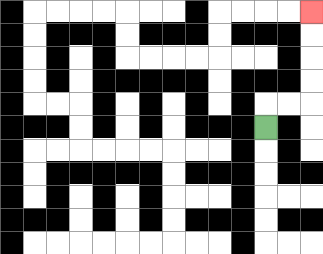{'start': '[11, 5]', 'end': '[13, 0]', 'path_directions': 'U,R,R,U,U,U,U', 'path_coordinates': '[[11, 5], [11, 4], [12, 4], [13, 4], [13, 3], [13, 2], [13, 1], [13, 0]]'}